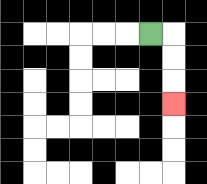{'start': '[6, 1]', 'end': '[7, 4]', 'path_directions': 'R,D,D,D', 'path_coordinates': '[[6, 1], [7, 1], [7, 2], [7, 3], [7, 4]]'}